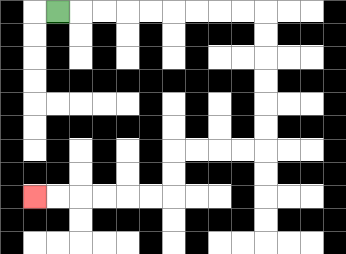{'start': '[2, 0]', 'end': '[1, 8]', 'path_directions': 'R,R,R,R,R,R,R,R,R,D,D,D,D,D,D,L,L,L,L,D,D,L,L,L,L,L,L', 'path_coordinates': '[[2, 0], [3, 0], [4, 0], [5, 0], [6, 0], [7, 0], [8, 0], [9, 0], [10, 0], [11, 0], [11, 1], [11, 2], [11, 3], [11, 4], [11, 5], [11, 6], [10, 6], [9, 6], [8, 6], [7, 6], [7, 7], [7, 8], [6, 8], [5, 8], [4, 8], [3, 8], [2, 8], [1, 8]]'}